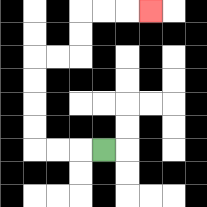{'start': '[4, 6]', 'end': '[6, 0]', 'path_directions': 'L,L,L,U,U,U,U,R,R,U,U,R,R,R', 'path_coordinates': '[[4, 6], [3, 6], [2, 6], [1, 6], [1, 5], [1, 4], [1, 3], [1, 2], [2, 2], [3, 2], [3, 1], [3, 0], [4, 0], [5, 0], [6, 0]]'}